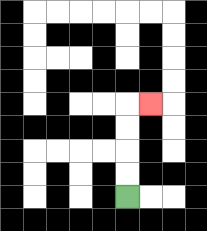{'start': '[5, 8]', 'end': '[6, 4]', 'path_directions': 'U,U,U,U,R', 'path_coordinates': '[[5, 8], [5, 7], [5, 6], [5, 5], [5, 4], [6, 4]]'}